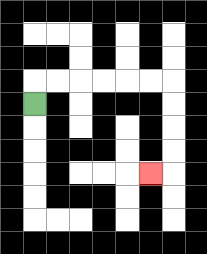{'start': '[1, 4]', 'end': '[6, 7]', 'path_directions': 'U,R,R,R,R,R,R,D,D,D,D,L', 'path_coordinates': '[[1, 4], [1, 3], [2, 3], [3, 3], [4, 3], [5, 3], [6, 3], [7, 3], [7, 4], [7, 5], [7, 6], [7, 7], [6, 7]]'}